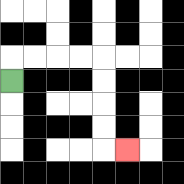{'start': '[0, 3]', 'end': '[5, 6]', 'path_directions': 'U,R,R,R,R,D,D,D,D,R', 'path_coordinates': '[[0, 3], [0, 2], [1, 2], [2, 2], [3, 2], [4, 2], [4, 3], [4, 4], [4, 5], [4, 6], [5, 6]]'}